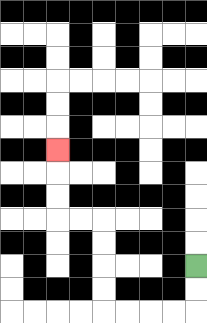{'start': '[8, 11]', 'end': '[2, 6]', 'path_directions': 'D,D,L,L,L,L,U,U,U,U,L,L,U,U,U', 'path_coordinates': '[[8, 11], [8, 12], [8, 13], [7, 13], [6, 13], [5, 13], [4, 13], [4, 12], [4, 11], [4, 10], [4, 9], [3, 9], [2, 9], [2, 8], [2, 7], [2, 6]]'}